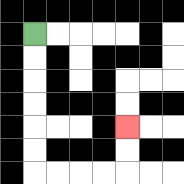{'start': '[1, 1]', 'end': '[5, 5]', 'path_directions': 'D,D,D,D,D,D,R,R,R,R,U,U', 'path_coordinates': '[[1, 1], [1, 2], [1, 3], [1, 4], [1, 5], [1, 6], [1, 7], [2, 7], [3, 7], [4, 7], [5, 7], [5, 6], [5, 5]]'}